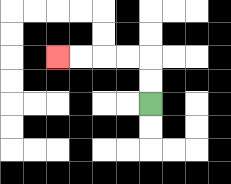{'start': '[6, 4]', 'end': '[2, 2]', 'path_directions': 'U,U,L,L,L,L', 'path_coordinates': '[[6, 4], [6, 3], [6, 2], [5, 2], [4, 2], [3, 2], [2, 2]]'}